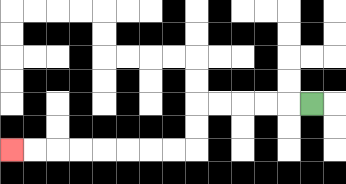{'start': '[13, 4]', 'end': '[0, 6]', 'path_directions': 'L,L,L,L,L,D,D,L,L,L,L,L,L,L,L', 'path_coordinates': '[[13, 4], [12, 4], [11, 4], [10, 4], [9, 4], [8, 4], [8, 5], [8, 6], [7, 6], [6, 6], [5, 6], [4, 6], [3, 6], [2, 6], [1, 6], [0, 6]]'}